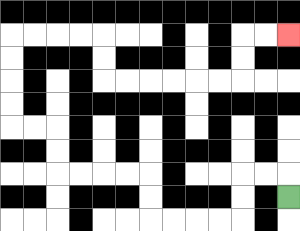{'start': '[12, 8]', 'end': '[12, 1]', 'path_directions': 'U,L,L,D,D,L,L,L,L,U,U,L,L,L,L,U,U,L,L,U,U,U,U,R,R,R,R,D,D,R,R,R,R,R,R,U,U,R,R', 'path_coordinates': '[[12, 8], [12, 7], [11, 7], [10, 7], [10, 8], [10, 9], [9, 9], [8, 9], [7, 9], [6, 9], [6, 8], [6, 7], [5, 7], [4, 7], [3, 7], [2, 7], [2, 6], [2, 5], [1, 5], [0, 5], [0, 4], [0, 3], [0, 2], [0, 1], [1, 1], [2, 1], [3, 1], [4, 1], [4, 2], [4, 3], [5, 3], [6, 3], [7, 3], [8, 3], [9, 3], [10, 3], [10, 2], [10, 1], [11, 1], [12, 1]]'}